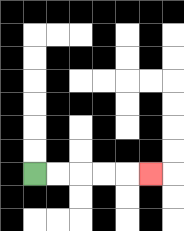{'start': '[1, 7]', 'end': '[6, 7]', 'path_directions': 'R,R,R,R,R', 'path_coordinates': '[[1, 7], [2, 7], [3, 7], [4, 7], [5, 7], [6, 7]]'}